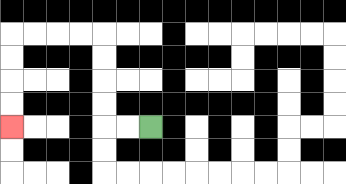{'start': '[6, 5]', 'end': '[0, 5]', 'path_directions': 'L,L,U,U,U,U,L,L,L,L,D,D,D,D', 'path_coordinates': '[[6, 5], [5, 5], [4, 5], [4, 4], [4, 3], [4, 2], [4, 1], [3, 1], [2, 1], [1, 1], [0, 1], [0, 2], [0, 3], [0, 4], [0, 5]]'}